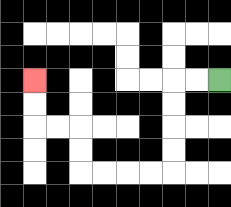{'start': '[9, 3]', 'end': '[1, 3]', 'path_directions': 'L,L,D,D,D,D,L,L,L,L,U,U,L,L,U,U', 'path_coordinates': '[[9, 3], [8, 3], [7, 3], [7, 4], [7, 5], [7, 6], [7, 7], [6, 7], [5, 7], [4, 7], [3, 7], [3, 6], [3, 5], [2, 5], [1, 5], [1, 4], [1, 3]]'}